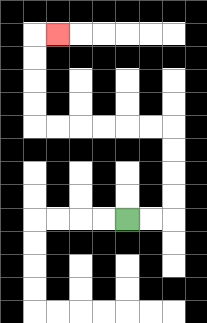{'start': '[5, 9]', 'end': '[2, 1]', 'path_directions': 'R,R,U,U,U,U,L,L,L,L,L,L,U,U,U,U,R', 'path_coordinates': '[[5, 9], [6, 9], [7, 9], [7, 8], [7, 7], [7, 6], [7, 5], [6, 5], [5, 5], [4, 5], [3, 5], [2, 5], [1, 5], [1, 4], [1, 3], [1, 2], [1, 1], [2, 1]]'}